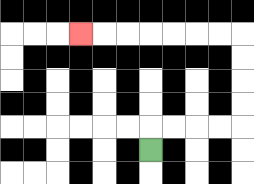{'start': '[6, 6]', 'end': '[3, 1]', 'path_directions': 'U,R,R,R,R,U,U,U,U,L,L,L,L,L,L,L', 'path_coordinates': '[[6, 6], [6, 5], [7, 5], [8, 5], [9, 5], [10, 5], [10, 4], [10, 3], [10, 2], [10, 1], [9, 1], [8, 1], [7, 1], [6, 1], [5, 1], [4, 1], [3, 1]]'}